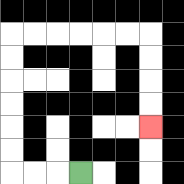{'start': '[3, 7]', 'end': '[6, 5]', 'path_directions': 'L,L,L,U,U,U,U,U,U,R,R,R,R,R,R,D,D,D,D', 'path_coordinates': '[[3, 7], [2, 7], [1, 7], [0, 7], [0, 6], [0, 5], [0, 4], [0, 3], [0, 2], [0, 1], [1, 1], [2, 1], [3, 1], [4, 1], [5, 1], [6, 1], [6, 2], [6, 3], [6, 4], [6, 5]]'}